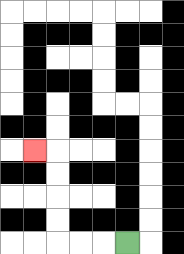{'start': '[5, 10]', 'end': '[1, 6]', 'path_directions': 'L,L,L,U,U,U,U,L', 'path_coordinates': '[[5, 10], [4, 10], [3, 10], [2, 10], [2, 9], [2, 8], [2, 7], [2, 6], [1, 6]]'}